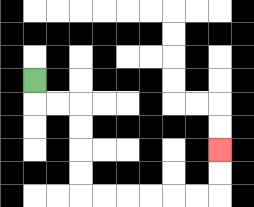{'start': '[1, 3]', 'end': '[9, 6]', 'path_directions': 'D,R,R,D,D,D,D,R,R,R,R,R,R,U,U', 'path_coordinates': '[[1, 3], [1, 4], [2, 4], [3, 4], [3, 5], [3, 6], [3, 7], [3, 8], [4, 8], [5, 8], [6, 8], [7, 8], [8, 8], [9, 8], [9, 7], [9, 6]]'}